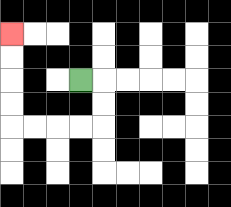{'start': '[3, 3]', 'end': '[0, 1]', 'path_directions': 'R,D,D,L,L,L,L,U,U,U,U', 'path_coordinates': '[[3, 3], [4, 3], [4, 4], [4, 5], [3, 5], [2, 5], [1, 5], [0, 5], [0, 4], [0, 3], [0, 2], [0, 1]]'}